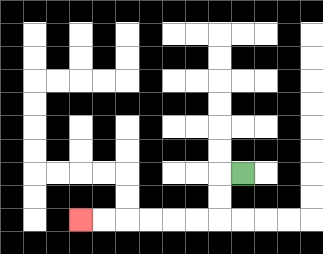{'start': '[10, 7]', 'end': '[3, 9]', 'path_directions': 'L,D,D,L,L,L,L,L,L', 'path_coordinates': '[[10, 7], [9, 7], [9, 8], [9, 9], [8, 9], [7, 9], [6, 9], [5, 9], [4, 9], [3, 9]]'}